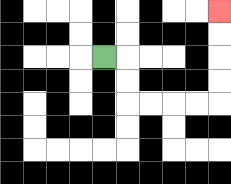{'start': '[4, 2]', 'end': '[9, 0]', 'path_directions': 'R,D,D,R,R,R,R,U,U,U,U', 'path_coordinates': '[[4, 2], [5, 2], [5, 3], [5, 4], [6, 4], [7, 4], [8, 4], [9, 4], [9, 3], [9, 2], [9, 1], [9, 0]]'}